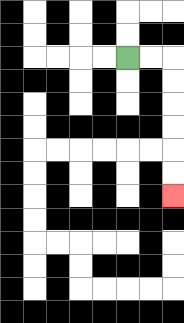{'start': '[5, 2]', 'end': '[7, 8]', 'path_directions': 'R,R,D,D,D,D,D,D', 'path_coordinates': '[[5, 2], [6, 2], [7, 2], [7, 3], [7, 4], [7, 5], [7, 6], [7, 7], [7, 8]]'}